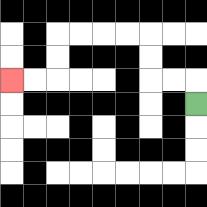{'start': '[8, 4]', 'end': '[0, 3]', 'path_directions': 'U,L,L,U,U,L,L,L,L,D,D,L,L', 'path_coordinates': '[[8, 4], [8, 3], [7, 3], [6, 3], [6, 2], [6, 1], [5, 1], [4, 1], [3, 1], [2, 1], [2, 2], [2, 3], [1, 3], [0, 3]]'}